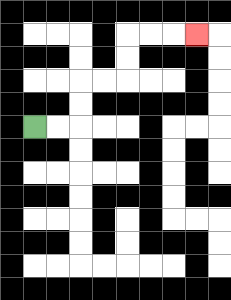{'start': '[1, 5]', 'end': '[8, 1]', 'path_directions': 'R,R,U,U,R,R,U,U,R,R,R', 'path_coordinates': '[[1, 5], [2, 5], [3, 5], [3, 4], [3, 3], [4, 3], [5, 3], [5, 2], [5, 1], [6, 1], [7, 1], [8, 1]]'}